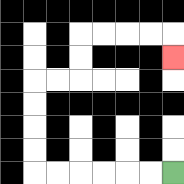{'start': '[7, 7]', 'end': '[7, 2]', 'path_directions': 'L,L,L,L,L,L,U,U,U,U,R,R,U,U,R,R,R,R,D', 'path_coordinates': '[[7, 7], [6, 7], [5, 7], [4, 7], [3, 7], [2, 7], [1, 7], [1, 6], [1, 5], [1, 4], [1, 3], [2, 3], [3, 3], [3, 2], [3, 1], [4, 1], [5, 1], [6, 1], [7, 1], [7, 2]]'}